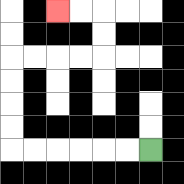{'start': '[6, 6]', 'end': '[2, 0]', 'path_directions': 'L,L,L,L,L,L,U,U,U,U,R,R,R,R,U,U,L,L', 'path_coordinates': '[[6, 6], [5, 6], [4, 6], [3, 6], [2, 6], [1, 6], [0, 6], [0, 5], [0, 4], [0, 3], [0, 2], [1, 2], [2, 2], [3, 2], [4, 2], [4, 1], [4, 0], [3, 0], [2, 0]]'}